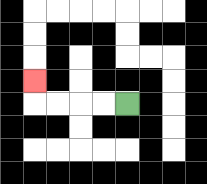{'start': '[5, 4]', 'end': '[1, 3]', 'path_directions': 'L,L,L,L,U', 'path_coordinates': '[[5, 4], [4, 4], [3, 4], [2, 4], [1, 4], [1, 3]]'}